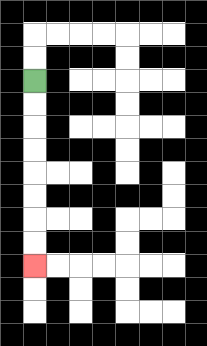{'start': '[1, 3]', 'end': '[1, 11]', 'path_directions': 'D,D,D,D,D,D,D,D', 'path_coordinates': '[[1, 3], [1, 4], [1, 5], [1, 6], [1, 7], [1, 8], [1, 9], [1, 10], [1, 11]]'}